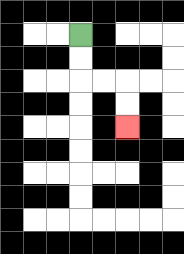{'start': '[3, 1]', 'end': '[5, 5]', 'path_directions': 'D,D,R,R,D,D', 'path_coordinates': '[[3, 1], [3, 2], [3, 3], [4, 3], [5, 3], [5, 4], [5, 5]]'}